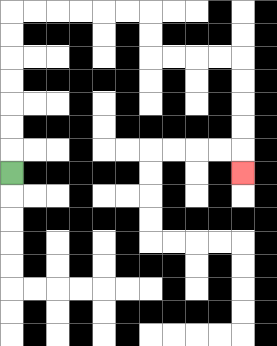{'start': '[0, 7]', 'end': '[10, 7]', 'path_directions': 'U,U,U,U,U,U,U,R,R,R,R,R,R,D,D,R,R,R,R,D,D,D,D,D', 'path_coordinates': '[[0, 7], [0, 6], [0, 5], [0, 4], [0, 3], [0, 2], [0, 1], [0, 0], [1, 0], [2, 0], [3, 0], [4, 0], [5, 0], [6, 0], [6, 1], [6, 2], [7, 2], [8, 2], [9, 2], [10, 2], [10, 3], [10, 4], [10, 5], [10, 6], [10, 7]]'}